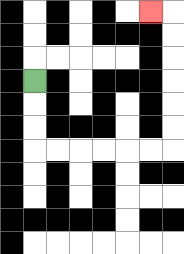{'start': '[1, 3]', 'end': '[6, 0]', 'path_directions': 'D,D,D,R,R,R,R,R,R,U,U,U,U,U,U,L', 'path_coordinates': '[[1, 3], [1, 4], [1, 5], [1, 6], [2, 6], [3, 6], [4, 6], [5, 6], [6, 6], [7, 6], [7, 5], [7, 4], [7, 3], [7, 2], [7, 1], [7, 0], [6, 0]]'}